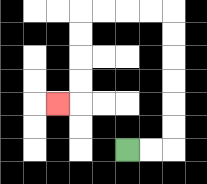{'start': '[5, 6]', 'end': '[2, 4]', 'path_directions': 'R,R,U,U,U,U,U,U,L,L,L,L,D,D,D,D,L', 'path_coordinates': '[[5, 6], [6, 6], [7, 6], [7, 5], [7, 4], [7, 3], [7, 2], [7, 1], [7, 0], [6, 0], [5, 0], [4, 0], [3, 0], [3, 1], [3, 2], [3, 3], [3, 4], [2, 4]]'}